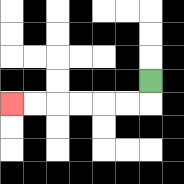{'start': '[6, 3]', 'end': '[0, 4]', 'path_directions': 'D,L,L,L,L,L,L', 'path_coordinates': '[[6, 3], [6, 4], [5, 4], [4, 4], [3, 4], [2, 4], [1, 4], [0, 4]]'}